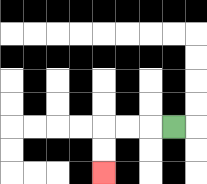{'start': '[7, 5]', 'end': '[4, 7]', 'path_directions': 'L,L,L,D,D', 'path_coordinates': '[[7, 5], [6, 5], [5, 5], [4, 5], [4, 6], [4, 7]]'}